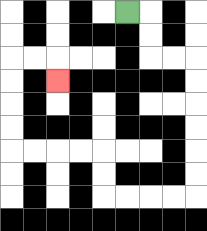{'start': '[5, 0]', 'end': '[2, 3]', 'path_directions': 'R,D,D,R,R,D,D,D,D,D,D,L,L,L,L,U,U,L,L,L,L,U,U,U,U,R,R,D', 'path_coordinates': '[[5, 0], [6, 0], [6, 1], [6, 2], [7, 2], [8, 2], [8, 3], [8, 4], [8, 5], [8, 6], [8, 7], [8, 8], [7, 8], [6, 8], [5, 8], [4, 8], [4, 7], [4, 6], [3, 6], [2, 6], [1, 6], [0, 6], [0, 5], [0, 4], [0, 3], [0, 2], [1, 2], [2, 2], [2, 3]]'}